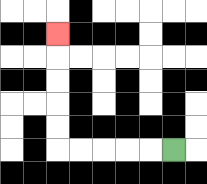{'start': '[7, 6]', 'end': '[2, 1]', 'path_directions': 'L,L,L,L,L,U,U,U,U,U', 'path_coordinates': '[[7, 6], [6, 6], [5, 6], [4, 6], [3, 6], [2, 6], [2, 5], [2, 4], [2, 3], [2, 2], [2, 1]]'}